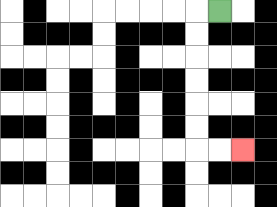{'start': '[9, 0]', 'end': '[10, 6]', 'path_directions': 'L,D,D,D,D,D,D,R,R', 'path_coordinates': '[[9, 0], [8, 0], [8, 1], [8, 2], [8, 3], [8, 4], [8, 5], [8, 6], [9, 6], [10, 6]]'}